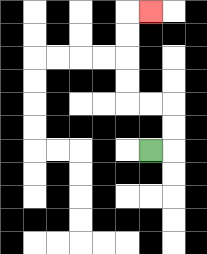{'start': '[6, 6]', 'end': '[6, 0]', 'path_directions': 'R,U,U,L,L,U,U,U,U,R', 'path_coordinates': '[[6, 6], [7, 6], [7, 5], [7, 4], [6, 4], [5, 4], [5, 3], [5, 2], [5, 1], [5, 0], [6, 0]]'}